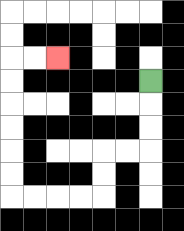{'start': '[6, 3]', 'end': '[2, 2]', 'path_directions': 'D,D,D,L,L,D,D,L,L,L,L,U,U,U,U,U,U,R,R', 'path_coordinates': '[[6, 3], [6, 4], [6, 5], [6, 6], [5, 6], [4, 6], [4, 7], [4, 8], [3, 8], [2, 8], [1, 8], [0, 8], [0, 7], [0, 6], [0, 5], [0, 4], [0, 3], [0, 2], [1, 2], [2, 2]]'}